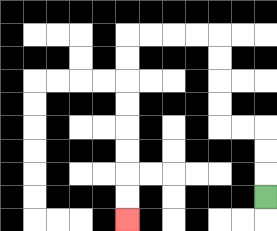{'start': '[11, 8]', 'end': '[5, 9]', 'path_directions': 'U,U,U,L,L,U,U,U,U,L,L,L,L,D,D,D,D,D,D,D,D', 'path_coordinates': '[[11, 8], [11, 7], [11, 6], [11, 5], [10, 5], [9, 5], [9, 4], [9, 3], [9, 2], [9, 1], [8, 1], [7, 1], [6, 1], [5, 1], [5, 2], [5, 3], [5, 4], [5, 5], [5, 6], [5, 7], [5, 8], [5, 9]]'}